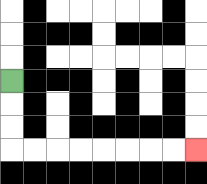{'start': '[0, 3]', 'end': '[8, 6]', 'path_directions': 'D,D,D,R,R,R,R,R,R,R,R', 'path_coordinates': '[[0, 3], [0, 4], [0, 5], [0, 6], [1, 6], [2, 6], [3, 6], [4, 6], [5, 6], [6, 6], [7, 6], [8, 6]]'}